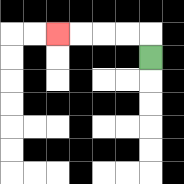{'start': '[6, 2]', 'end': '[2, 1]', 'path_directions': 'U,L,L,L,L', 'path_coordinates': '[[6, 2], [6, 1], [5, 1], [4, 1], [3, 1], [2, 1]]'}